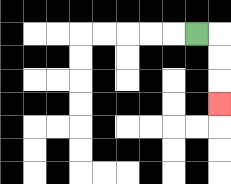{'start': '[8, 1]', 'end': '[9, 4]', 'path_directions': 'R,D,D,D', 'path_coordinates': '[[8, 1], [9, 1], [9, 2], [9, 3], [9, 4]]'}